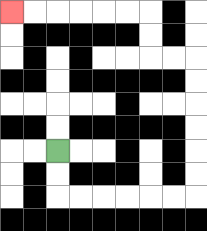{'start': '[2, 6]', 'end': '[0, 0]', 'path_directions': 'D,D,R,R,R,R,R,R,U,U,U,U,U,U,L,L,U,U,L,L,L,L,L,L', 'path_coordinates': '[[2, 6], [2, 7], [2, 8], [3, 8], [4, 8], [5, 8], [6, 8], [7, 8], [8, 8], [8, 7], [8, 6], [8, 5], [8, 4], [8, 3], [8, 2], [7, 2], [6, 2], [6, 1], [6, 0], [5, 0], [4, 0], [3, 0], [2, 0], [1, 0], [0, 0]]'}